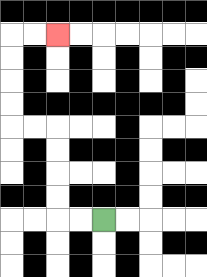{'start': '[4, 9]', 'end': '[2, 1]', 'path_directions': 'L,L,U,U,U,U,L,L,U,U,U,U,R,R', 'path_coordinates': '[[4, 9], [3, 9], [2, 9], [2, 8], [2, 7], [2, 6], [2, 5], [1, 5], [0, 5], [0, 4], [0, 3], [0, 2], [0, 1], [1, 1], [2, 1]]'}